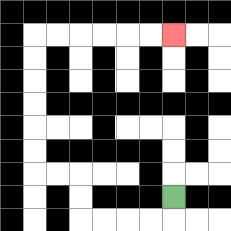{'start': '[7, 8]', 'end': '[7, 1]', 'path_directions': 'D,L,L,L,L,U,U,L,L,U,U,U,U,U,U,R,R,R,R,R,R', 'path_coordinates': '[[7, 8], [7, 9], [6, 9], [5, 9], [4, 9], [3, 9], [3, 8], [3, 7], [2, 7], [1, 7], [1, 6], [1, 5], [1, 4], [1, 3], [1, 2], [1, 1], [2, 1], [3, 1], [4, 1], [5, 1], [6, 1], [7, 1]]'}